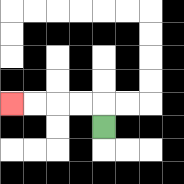{'start': '[4, 5]', 'end': '[0, 4]', 'path_directions': 'U,L,L,L,L', 'path_coordinates': '[[4, 5], [4, 4], [3, 4], [2, 4], [1, 4], [0, 4]]'}